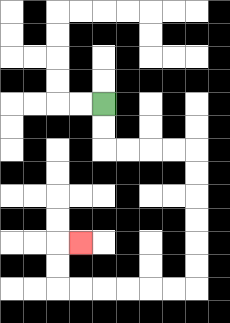{'start': '[4, 4]', 'end': '[3, 10]', 'path_directions': 'D,D,R,R,R,R,D,D,D,D,D,D,L,L,L,L,L,L,U,U,R', 'path_coordinates': '[[4, 4], [4, 5], [4, 6], [5, 6], [6, 6], [7, 6], [8, 6], [8, 7], [8, 8], [8, 9], [8, 10], [8, 11], [8, 12], [7, 12], [6, 12], [5, 12], [4, 12], [3, 12], [2, 12], [2, 11], [2, 10], [3, 10]]'}